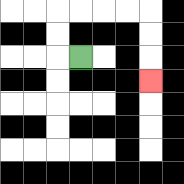{'start': '[3, 2]', 'end': '[6, 3]', 'path_directions': 'L,U,U,R,R,R,R,D,D,D', 'path_coordinates': '[[3, 2], [2, 2], [2, 1], [2, 0], [3, 0], [4, 0], [5, 0], [6, 0], [6, 1], [6, 2], [6, 3]]'}